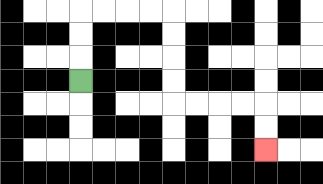{'start': '[3, 3]', 'end': '[11, 6]', 'path_directions': 'U,U,U,R,R,R,R,D,D,D,D,R,R,R,R,D,D', 'path_coordinates': '[[3, 3], [3, 2], [3, 1], [3, 0], [4, 0], [5, 0], [6, 0], [7, 0], [7, 1], [7, 2], [7, 3], [7, 4], [8, 4], [9, 4], [10, 4], [11, 4], [11, 5], [11, 6]]'}